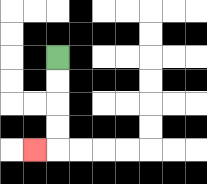{'start': '[2, 2]', 'end': '[1, 6]', 'path_directions': 'D,D,D,D,L', 'path_coordinates': '[[2, 2], [2, 3], [2, 4], [2, 5], [2, 6], [1, 6]]'}